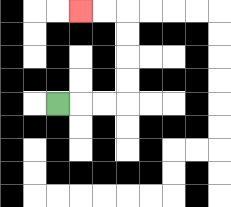{'start': '[2, 4]', 'end': '[3, 0]', 'path_directions': 'R,R,R,U,U,U,U,L,L', 'path_coordinates': '[[2, 4], [3, 4], [4, 4], [5, 4], [5, 3], [5, 2], [5, 1], [5, 0], [4, 0], [3, 0]]'}